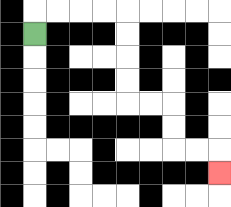{'start': '[1, 1]', 'end': '[9, 7]', 'path_directions': 'U,R,R,R,R,D,D,D,D,R,R,D,D,R,R,D', 'path_coordinates': '[[1, 1], [1, 0], [2, 0], [3, 0], [4, 0], [5, 0], [5, 1], [5, 2], [5, 3], [5, 4], [6, 4], [7, 4], [7, 5], [7, 6], [8, 6], [9, 6], [9, 7]]'}